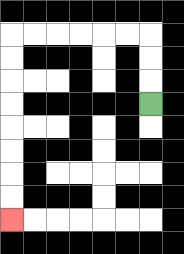{'start': '[6, 4]', 'end': '[0, 9]', 'path_directions': 'U,U,U,L,L,L,L,L,L,D,D,D,D,D,D,D,D', 'path_coordinates': '[[6, 4], [6, 3], [6, 2], [6, 1], [5, 1], [4, 1], [3, 1], [2, 1], [1, 1], [0, 1], [0, 2], [0, 3], [0, 4], [0, 5], [0, 6], [0, 7], [0, 8], [0, 9]]'}